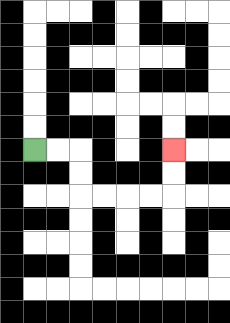{'start': '[1, 6]', 'end': '[7, 6]', 'path_directions': 'R,R,D,D,R,R,R,R,U,U', 'path_coordinates': '[[1, 6], [2, 6], [3, 6], [3, 7], [3, 8], [4, 8], [5, 8], [6, 8], [7, 8], [7, 7], [7, 6]]'}